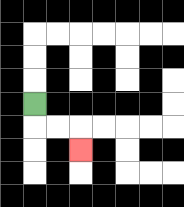{'start': '[1, 4]', 'end': '[3, 6]', 'path_directions': 'D,R,R,D', 'path_coordinates': '[[1, 4], [1, 5], [2, 5], [3, 5], [3, 6]]'}